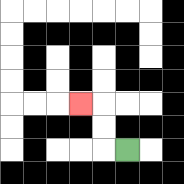{'start': '[5, 6]', 'end': '[3, 4]', 'path_directions': 'L,U,U,L', 'path_coordinates': '[[5, 6], [4, 6], [4, 5], [4, 4], [3, 4]]'}